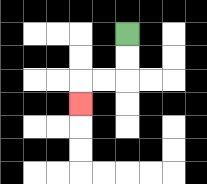{'start': '[5, 1]', 'end': '[3, 4]', 'path_directions': 'D,D,L,L,D', 'path_coordinates': '[[5, 1], [5, 2], [5, 3], [4, 3], [3, 3], [3, 4]]'}